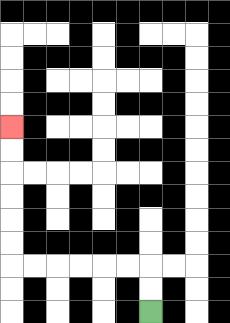{'start': '[6, 13]', 'end': '[0, 5]', 'path_directions': 'U,U,L,L,L,L,L,L,U,U,U,U,U,U', 'path_coordinates': '[[6, 13], [6, 12], [6, 11], [5, 11], [4, 11], [3, 11], [2, 11], [1, 11], [0, 11], [0, 10], [0, 9], [0, 8], [0, 7], [0, 6], [0, 5]]'}